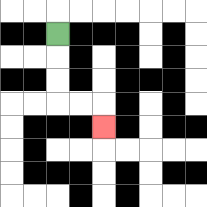{'start': '[2, 1]', 'end': '[4, 5]', 'path_directions': 'D,D,D,R,R,D', 'path_coordinates': '[[2, 1], [2, 2], [2, 3], [2, 4], [3, 4], [4, 4], [4, 5]]'}